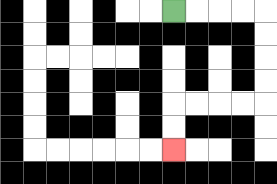{'start': '[7, 0]', 'end': '[7, 6]', 'path_directions': 'R,R,R,R,D,D,D,D,L,L,L,L,D,D', 'path_coordinates': '[[7, 0], [8, 0], [9, 0], [10, 0], [11, 0], [11, 1], [11, 2], [11, 3], [11, 4], [10, 4], [9, 4], [8, 4], [7, 4], [7, 5], [7, 6]]'}